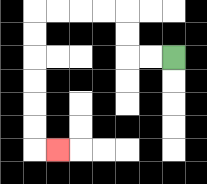{'start': '[7, 2]', 'end': '[2, 6]', 'path_directions': 'L,L,U,U,L,L,L,L,D,D,D,D,D,D,R', 'path_coordinates': '[[7, 2], [6, 2], [5, 2], [5, 1], [5, 0], [4, 0], [3, 0], [2, 0], [1, 0], [1, 1], [1, 2], [1, 3], [1, 4], [1, 5], [1, 6], [2, 6]]'}